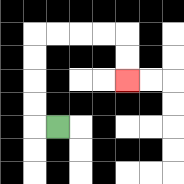{'start': '[2, 5]', 'end': '[5, 3]', 'path_directions': 'L,U,U,U,U,R,R,R,R,D,D', 'path_coordinates': '[[2, 5], [1, 5], [1, 4], [1, 3], [1, 2], [1, 1], [2, 1], [3, 1], [4, 1], [5, 1], [5, 2], [5, 3]]'}